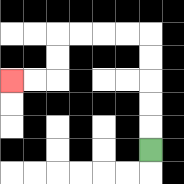{'start': '[6, 6]', 'end': '[0, 3]', 'path_directions': 'U,U,U,U,U,L,L,L,L,D,D,L,L', 'path_coordinates': '[[6, 6], [6, 5], [6, 4], [6, 3], [6, 2], [6, 1], [5, 1], [4, 1], [3, 1], [2, 1], [2, 2], [2, 3], [1, 3], [0, 3]]'}